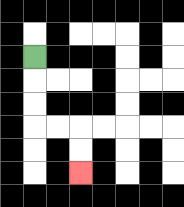{'start': '[1, 2]', 'end': '[3, 7]', 'path_directions': 'D,D,D,R,R,D,D', 'path_coordinates': '[[1, 2], [1, 3], [1, 4], [1, 5], [2, 5], [3, 5], [3, 6], [3, 7]]'}